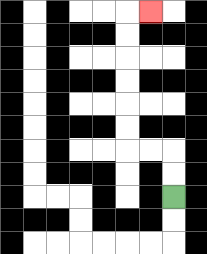{'start': '[7, 8]', 'end': '[6, 0]', 'path_directions': 'U,U,L,L,U,U,U,U,U,U,R', 'path_coordinates': '[[7, 8], [7, 7], [7, 6], [6, 6], [5, 6], [5, 5], [5, 4], [5, 3], [5, 2], [5, 1], [5, 0], [6, 0]]'}